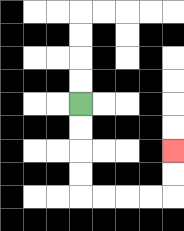{'start': '[3, 4]', 'end': '[7, 6]', 'path_directions': 'D,D,D,D,R,R,R,R,U,U', 'path_coordinates': '[[3, 4], [3, 5], [3, 6], [3, 7], [3, 8], [4, 8], [5, 8], [6, 8], [7, 8], [7, 7], [7, 6]]'}